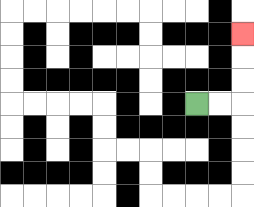{'start': '[8, 4]', 'end': '[10, 1]', 'path_directions': 'R,R,U,U,U', 'path_coordinates': '[[8, 4], [9, 4], [10, 4], [10, 3], [10, 2], [10, 1]]'}